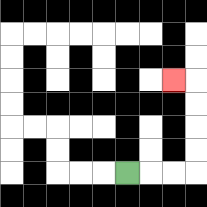{'start': '[5, 7]', 'end': '[7, 3]', 'path_directions': 'R,R,R,U,U,U,U,L', 'path_coordinates': '[[5, 7], [6, 7], [7, 7], [8, 7], [8, 6], [8, 5], [8, 4], [8, 3], [7, 3]]'}